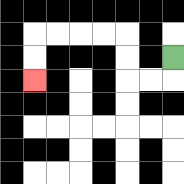{'start': '[7, 2]', 'end': '[1, 3]', 'path_directions': 'D,L,L,U,U,L,L,L,L,D,D', 'path_coordinates': '[[7, 2], [7, 3], [6, 3], [5, 3], [5, 2], [5, 1], [4, 1], [3, 1], [2, 1], [1, 1], [1, 2], [1, 3]]'}